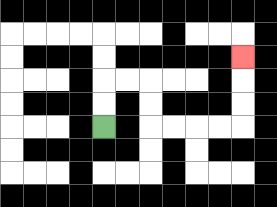{'start': '[4, 5]', 'end': '[10, 2]', 'path_directions': 'U,U,R,R,D,D,R,R,R,R,U,U,U', 'path_coordinates': '[[4, 5], [4, 4], [4, 3], [5, 3], [6, 3], [6, 4], [6, 5], [7, 5], [8, 5], [9, 5], [10, 5], [10, 4], [10, 3], [10, 2]]'}